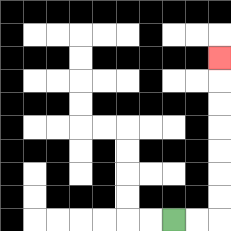{'start': '[7, 9]', 'end': '[9, 2]', 'path_directions': 'R,R,U,U,U,U,U,U,U', 'path_coordinates': '[[7, 9], [8, 9], [9, 9], [9, 8], [9, 7], [9, 6], [9, 5], [9, 4], [9, 3], [9, 2]]'}